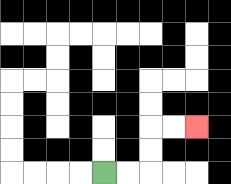{'start': '[4, 7]', 'end': '[8, 5]', 'path_directions': 'R,R,U,U,R,R', 'path_coordinates': '[[4, 7], [5, 7], [6, 7], [6, 6], [6, 5], [7, 5], [8, 5]]'}